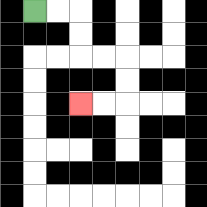{'start': '[1, 0]', 'end': '[3, 4]', 'path_directions': 'R,R,D,D,R,R,D,D,L,L', 'path_coordinates': '[[1, 0], [2, 0], [3, 0], [3, 1], [3, 2], [4, 2], [5, 2], [5, 3], [5, 4], [4, 4], [3, 4]]'}